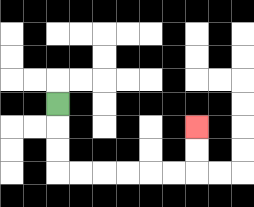{'start': '[2, 4]', 'end': '[8, 5]', 'path_directions': 'D,D,D,R,R,R,R,R,R,U,U', 'path_coordinates': '[[2, 4], [2, 5], [2, 6], [2, 7], [3, 7], [4, 7], [5, 7], [6, 7], [7, 7], [8, 7], [8, 6], [8, 5]]'}